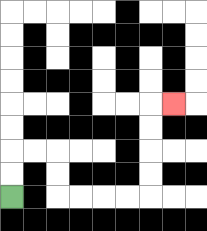{'start': '[0, 8]', 'end': '[7, 4]', 'path_directions': 'U,U,R,R,D,D,R,R,R,R,U,U,U,U,R', 'path_coordinates': '[[0, 8], [0, 7], [0, 6], [1, 6], [2, 6], [2, 7], [2, 8], [3, 8], [4, 8], [5, 8], [6, 8], [6, 7], [6, 6], [6, 5], [6, 4], [7, 4]]'}